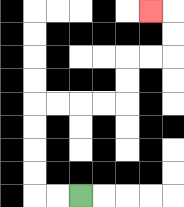{'start': '[3, 8]', 'end': '[6, 0]', 'path_directions': 'L,L,U,U,U,U,R,R,R,R,U,U,R,R,U,U,L', 'path_coordinates': '[[3, 8], [2, 8], [1, 8], [1, 7], [1, 6], [1, 5], [1, 4], [2, 4], [3, 4], [4, 4], [5, 4], [5, 3], [5, 2], [6, 2], [7, 2], [7, 1], [7, 0], [6, 0]]'}